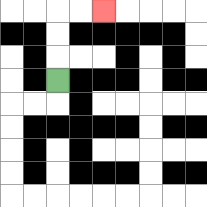{'start': '[2, 3]', 'end': '[4, 0]', 'path_directions': 'U,U,U,R,R', 'path_coordinates': '[[2, 3], [2, 2], [2, 1], [2, 0], [3, 0], [4, 0]]'}